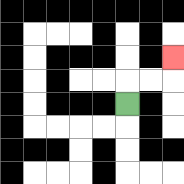{'start': '[5, 4]', 'end': '[7, 2]', 'path_directions': 'U,R,R,U', 'path_coordinates': '[[5, 4], [5, 3], [6, 3], [7, 3], [7, 2]]'}